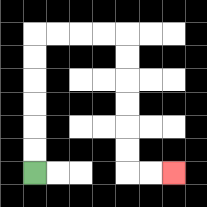{'start': '[1, 7]', 'end': '[7, 7]', 'path_directions': 'U,U,U,U,U,U,R,R,R,R,D,D,D,D,D,D,R,R', 'path_coordinates': '[[1, 7], [1, 6], [1, 5], [1, 4], [1, 3], [1, 2], [1, 1], [2, 1], [3, 1], [4, 1], [5, 1], [5, 2], [5, 3], [5, 4], [5, 5], [5, 6], [5, 7], [6, 7], [7, 7]]'}